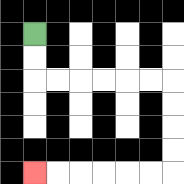{'start': '[1, 1]', 'end': '[1, 7]', 'path_directions': 'D,D,R,R,R,R,R,R,D,D,D,D,L,L,L,L,L,L', 'path_coordinates': '[[1, 1], [1, 2], [1, 3], [2, 3], [3, 3], [4, 3], [5, 3], [6, 3], [7, 3], [7, 4], [7, 5], [7, 6], [7, 7], [6, 7], [5, 7], [4, 7], [3, 7], [2, 7], [1, 7]]'}